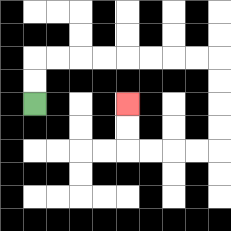{'start': '[1, 4]', 'end': '[5, 4]', 'path_directions': 'U,U,R,R,R,R,R,R,R,R,D,D,D,D,L,L,L,L,U,U', 'path_coordinates': '[[1, 4], [1, 3], [1, 2], [2, 2], [3, 2], [4, 2], [5, 2], [6, 2], [7, 2], [8, 2], [9, 2], [9, 3], [9, 4], [9, 5], [9, 6], [8, 6], [7, 6], [6, 6], [5, 6], [5, 5], [5, 4]]'}